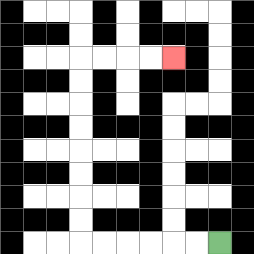{'start': '[9, 10]', 'end': '[7, 2]', 'path_directions': 'L,L,L,L,L,L,U,U,U,U,U,U,U,U,R,R,R,R', 'path_coordinates': '[[9, 10], [8, 10], [7, 10], [6, 10], [5, 10], [4, 10], [3, 10], [3, 9], [3, 8], [3, 7], [3, 6], [3, 5], [3, 4], [3, 3], [3, 2], [4, 2], [5, 2], [6, 2], [7, 2]]'}